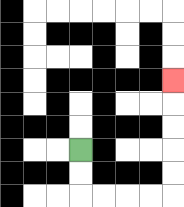{'start': '[3, 6]', 'end': '[7, 3]', 'path_directions': 'D,D,R,R,R,R,U,U,U,U,U', 'path_coordinates': '[[3, 6], [3, 7], [3, 8], [4, 8], [5, 8], [6, 8], [7, 8], [7, 7], [7, 6], [7, 5], [7, 4], [7, 3]]'}